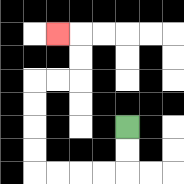{'start': '[5, 5]', 'end': '[2, 1]', 'path_directions': 'D,D,L,L,L,L,U,U,U,U,R,R,U,U,L', 'path_coordinates': '[[5, 5], [5, 6], [5, 7], [4, 7], [3, 7], [2, 7], [1, 7], [1, 6], [1, 5], [1, 4], [1, 3], [2, 3], [3, 3], [3, 2], [3, 1], [2, 1]]'}